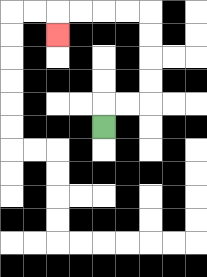{'start': '[4, 5]', 'end': '[2, 1]', 'path_directions': 'U,R,R,U,U,U,U,L,L,L,L,D', 'path_coordinates': '[[4, 5], [4, 4], [5, 4], [6, 4], [6, 3], [6, 2], [6, 1], [6, 0], [5, 0], [4, 0], [3, 0], [2, 0], [2, 1]]'}